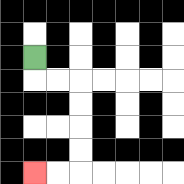{'start': '[1, 2]', 'end': '[1, 7]', 'path_directions': 'D,R,R,D,D,D,D,L,L', 'path_coordinates': '[[1, 2], [1, 3], [2, 3], [3, 3], [3, 4], [3, 5], [3, 6], [3, 7], [2, 7], [1, 7]]'}